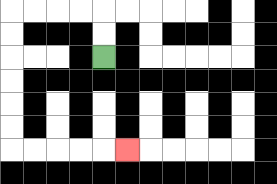{'start': '[4, 2]', 'end': '[5, 6]', 'path_directions': 'U,U,L,L,L,L,D,D,D,D,D,D,R,R,R,R,R', 'path_coordinates': '[[4, 2], [4, 1], [4, 0], [3, 0], [2, 0], [1, 0], [0, 0], [0, 1], [0, 2], [0, 3], [0, 4], [0, 5], [0, 6], [1, 6], [2, 6], [3, 6], [4, 6], [5, 6]]'}